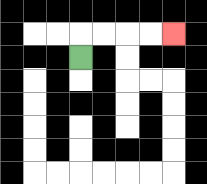{'start': '[3, 2]', 'end': '[7, 1]', 'path_directions': 'U,R,R,R,R', 'path_coordinates': '[[3, 2], [3, 1], [4, 1], [5, 1], [6, 1], [7, 1]]'}